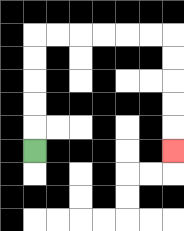{'start': '[1, 6]', 'end': '[7, 6]', 'path_directions': 'U,U,U,U,U,R,R,R,R,R,R,D,D,D,D,D', 'path_coordinates': '[[1, 6], [1, 5], [1, 4], [1, 3], [1, 2], [1, 1], [2, 1], [3, 1], [4, 1], [5, 1], [6, 1], [7, 1], [7, 2], [7, 3], [7, 4], [7, 5], [7, 6]]'}